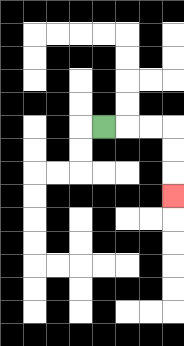{'start': '[4, 5]', 'end': '[7, 8]', 'path_directions': 'R,R,R,D,D,D', 'path_coordinates': '[[4, 5], [5, 5], [6, 5], [7, 5], [7, 6], [7, 7], [7, 8]]'}